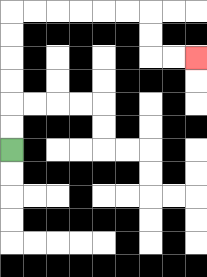{'start': '[0, 6]', 'end': '[8, 2]', 'path_directions': 'U,U,U,U,U,U,R,R,R,R,R,R,D,D,R,R', 'path_coordinates': '[[0, 6], [0, 5], [0, 4], [0, 3], [0, 2], [0, 1], [0, 0], [1, 0], [2, 0], [3, 0], [4, 0], [5, 0], [6, 0], [6, 1], [6, 2], [7, 2], [8, 2]]'}